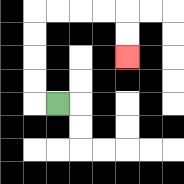{'start': '[2, 4]', 'end': '[5, 2]', 'path_directions': 'L,U,U,U,U,R,R,R,R,D,D', 'path_coordinates': '[[2, 4], [1, 4], [1, 3], [1, 2], [1, 1], [1, 0], [2, 0], [3, 0], [4, 0], [5, 0], [5, 1], [5, 2]]'}